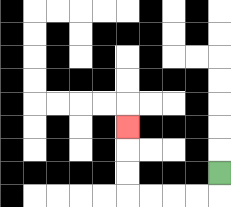{'start': '[9, 7]', 'end': '[5, 5]', 'path_directions': 'D,L,L,L,L,U,U,U', 'path_coordinates': '[[9, 7], [9, 8], [8, 8], [7, 8], [6, 8], [5, 8], [5, 7], [5, 6], [5, 5]]'}